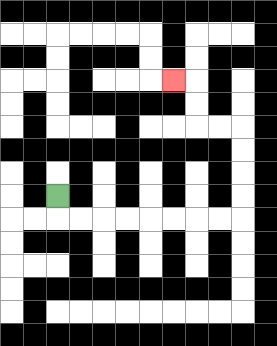{'start': '[2, 8]', 'end': '[7, 3]', 'path_directions': 'D,R,R,R,R,R,R,R,R,U,U,U,U,L,L,U,U,L', 'path_coordinates': '[[2, 8], [2, 9], [3, 9], [4, 9], [5, 9], [6, 9], [7, 9], [8, 9], [9, 9], [10, 9], [10, 8], [10, 7], [10, 6], [10, 5], [9, 5], [8, 5], [8, 4], [8, 3], [7, 3]]'}